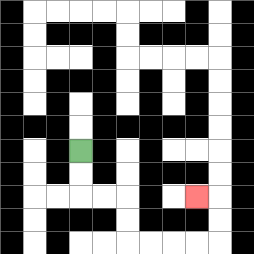{'start': '[3, 6]', 'end': '[8, 8]', 'path_directions': 'D,D,R,R,D,D,R,R,R,R,U,U,L', 'path_coordinates': '[[3, 6], [3, 7], [3, 8], [4, 8], [5, 8], [5, 9], [5, 10], [6, 10], [7, 10], [8, 10], [9, 10], [9, 9], [9, 8], [8, 8]]'}